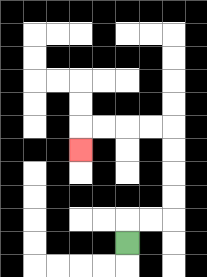{'start': '[5, 10]', 'end': '[3, 6]', 'path_directions': 'U,R,R,U,U,U,U,L,L,L,L,D', 'path_coordinates': '[[5, 10], [5, 9], [6, 9], [7, 9], [7, 8], [7, 7], [7, 6], [7, 5], [6, 5], [5, 5], [4, 5], [3, 5], [3, 6]]'}